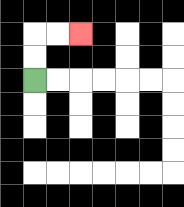{'start': '[1, 3]', 'end': '[3, 1]', 'path_directions': 'U,U,R,R', 'path_coordinates': '[[1, 3], [1, 2], [1, 1], [2, 1], [3, 1]]'}